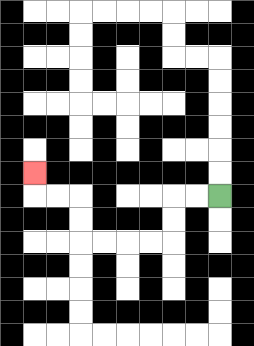{'start': '[9, 8]', 'end': '[1, 7]', 'path_directions': 'L,L,D,D,L,L,L,L,U,U,L,L,U', 'path_coordinates': '[[9, 8], [8, 8], [7, 8], [7, 9], [7, 10], [6, 10], [5, 10], [4, 10], [3, 10], [3, 9], [3, 8], [2, 8], [1, 8], [1, 7]]'}